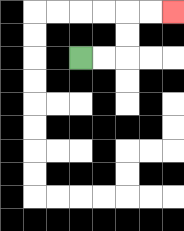{'start': '[3, 2]', 'end': '[7, 0]', 'path_directions': 'R,R,U,U,R,R', 'path_coordinates': '[[3, 2], [4, 2], [5, 2], [5, 1], [5, 0], [6, 0], [7, 0]]'}